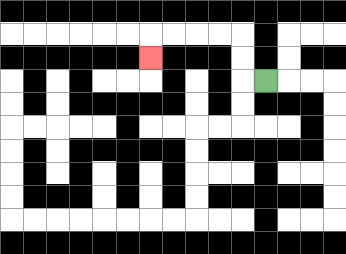{'start': '[11, 3]', 'end': '[6, 2]', 'path_directions': 'L,U,U,L,L,L,L,D', 'path_coordinates': '[[11, 3], [10, 3], [10, 2], [10, 1], [9, 1], [8, 1], [7, 1], [6, 1], [6, 2]]'}